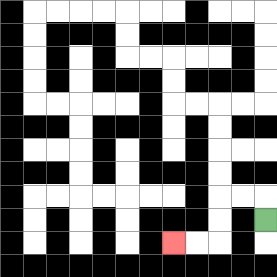{'start': '[11, 9]', 'end': '[7, 10]', 'path_directions': 'U,L,L,D,D,L,L', 'path_coordinates': '[[11, 9], [11, 8], [10, 8], [9, 8], [9, 9], [9, 10], [8, 10], [7, 10]]'}